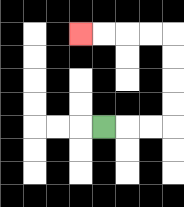{'start': '[4, 5]', 'end': '[3, 1]', 'path_directions': 'R,R,R,U,U,U,U,L,L,L,L', 'path_coordinates': '[[4, 5], [5, 5], [6, 5], [7, 5], [7, 4], [7, 3], [7, 2], [7, 1], [6, 1], [5, 1], [4, 1], [3, 1]]'}